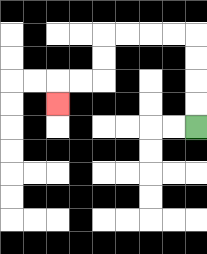{'start': '[8, 5]', 'end': '[2, 4]', 'path_directions': 'U,U,U,U,L,L,L,L,D,D,L,L,D', 'path_coordinates': '[[8, 5], [8, 4], [8, 3], [8, 2], [8, 1], [7, 1], [6, 1], [5, 1], [4, 1], [4, 2], [4, 3], [3, 3], [2, 3], [2, 4]]'}